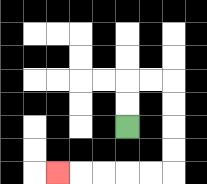{'start': '[5, 5]', 'end': '[2, 7]', 'path_directions': 'U,U,R,R,D,D,D,D,L,L,L,L,L', 'path_coordinates': '[[5, 5], [5, 4], [5, 3], [6, 3], [7, 3], [7, 4], [7, 5], [7, 6], [7, 7], [6, 7], [5, 7], [4, 7], [3, 7], [2, 7]]'}